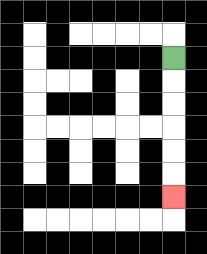{'start': '[7, 2]', 'end': '[7, 8]', 'path_directions': 'D,D,D,D,D,D', 'path_coordinates': '[[7, 2], [7, 3], [7, 4], [7, 5], [7, 6], [7, 7], [7, 8]]'}